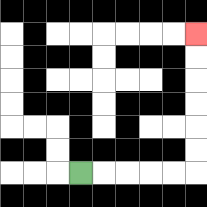{'start': '[3, 7]', 'end': '[8, 1]', 'path_directions': 'R,R,R,R,R,U,U,U,U,U,U', 'path_coordinates': '[[3, 7], [4, 7], [5, 7], [6, 7], [7, 7], [8, 7], [8, 6], [8, 5], [8, 4], [8, 3], [8, 2], [8, 1]]'}